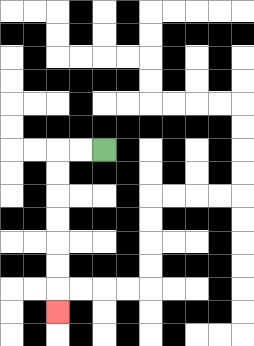{'start': '[4, 6]', 'end': '[2, 13]', 'path_directions': 'L,L,D,D,D,D,D,D,D', 'path_coordinates': '[[4, 6], [3, 6], [2, 6], [2, 7], [2, 8], [2, 9], [2, 10], [2, 11], [2, 12], [2, 13]]'}